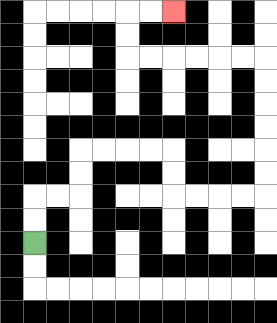{'start': '[1, 10]', 'end': '[7, 0]', 'path_directions': 'U,U,R,R,U,U,R,R,R,R,D,D,R,R,R,R,U,U,U,U,U,U,L,L,L,L,L,L,U,U,R,R', 'path_coordinates': '[[1, 10], [1, 9], [1, 8], [2, 8], [3, 8], [3, 7], [3, 6], [4, 6], [5, 6], [6, 6], [7, 6], [7, 7], [7, 8], [8, 8], [9, 8], [10, 8], [11, 8], [11, 7], [11, 6], [11, 5], [11, 4], [11, 3], [11, 2], [10, 2], [9, 2], [8, 2], [7, 2], [6, 2], [5, 2], [5, 1], [5, 0], [6, 0], [7, 0]]'}